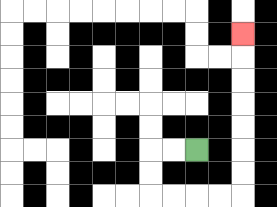{'start': '[8, 6]', 'end': '[10, 1]', 'path_directions': 'L,L,D,D,R,R,R,R,U,U,U,U,U,U,U', 'path_coordinates': '[[8, 6], [7, 6], [6, 6], [6, 7], [6, 8], [7, 8], [8, 8], [9, 8], [10, 8], [10, 7], [10, 6], [10, 5], [10, 4], [10, 3], [10, 2], [10, 1]]'}